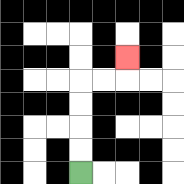{'start': '[3, 7]', 'end': '[5, 2]', 'path_directions': 'U,U,U,U,R,R,U', 'path_coordinates': '[[3, 7], [3, 6], [3, 5], [3, 4], [3, 3], [4, 3], [5, 3], [5, 2]]'}